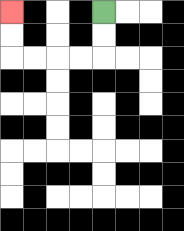{'start': '[4, 0]', 'end': '[0, 0]', 'path_directions': 'D,D,L,L,L,L,U,U', 'path_coordinates': '[[4, 0], [4, 1], [4, 2], [3, 2], [2, 2], [1, 2], [0, 2], [0, 1], [0, 0]]'}